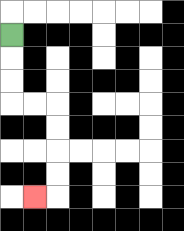{'start': '[0, 1]', 'end': '[1, 8]', 'path_directions': 'D,D,D,R,R,D,D,D,D,L', 'path_coordinates': '[[0, 1], [0, 2], [0, 3], [0, 4], [1, 4], [2, 4], [2, 5], [2, 6], [2, 7], [2, 8], [1, 8]]'}